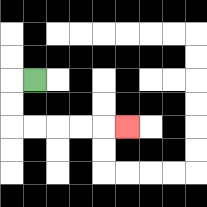{'start': '[1, 3]', 'end': '[5, 5]', 'path_directions': 'L,D,D,R,R,R,R,R', 'path_coordinates': '[[1, 3], [0, 3], [0, 4], [0, 5], [1, 5], [2, 5], [3, 5], [4, 5], [5, 5]]'}